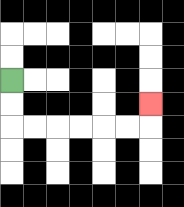{'start': '[0, 3]', 'end': '[6, 4]', 'path_directions': 'D,D,R,R,R,R,R,R,U', 'path_coordinates': '[[0, 3], [0, 4], [0, 5], [1, 5], [2, 5], [3, 5], [4, 5], [5, 5], [6, 5], [6, 4]]'}